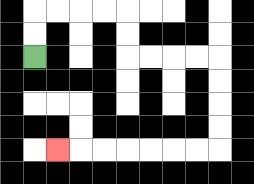{'start': '[1, 2]', 'end': '[2, 6]', 'path_directions': 'U,U,R,R,R,R,D,D,R,R,R,R,D,D,D,D,L,L,L,L,L,L,L', 'path_coordinates': '[[1, 2], [1, 1], [1, 0], [2, 0], [3, 0], [4, 0], [5, 0], [5, 1], [5, 2], [6, 2], [7, 2], [8, 2], [9, 2], [9, 3], [9, 4], [9, 5], [9, 6], [8, 6], [7, 6], [6, 6], [5, 6], [4, 6], [3, 6], [2, 6]]'}